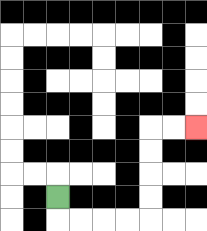{'start': '[2, 8]', 'end': '[8, 5]', 'path_directions': 'D,R,R,R,R,U,U,U,U,R,R', 'path_coordinates': '[[2, 8], [2, 9], [3, 9], [4, 9], [5, 9], [6, 9], [6, 8], [6, 7], [6, 6], [6, 5], [7, 5], [8, 5]]'}